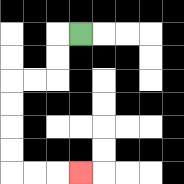{'start': '[3, 1]', 'end': '[3, 7]', 'path_directions': 'L,D,D,L,L,D,D,D,D,R,R,R', 'path_coordinates': '[[3, 1], [2, 1], [2, 2], [2, 3], [1, 3], [0, 3], [0, 4], [0, 5], [0, 6], [0, 7], [1, 7], [2, 7], [3, 7]]'}